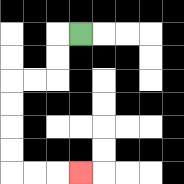{'start': '[3, 1]', 'end': '[3, 7]', 'path_directions': 'L,D,D,L,L,D,D,D,D,R,R,R', 'path_coordinates': '[[3, 1], [2, 1], [2, 2], [2, 3], [1, 3], [0, 3], [0, 4], [0, 5], [0, 6], [0, 7], [1, 7], [2, 7], [3, 7]]'}